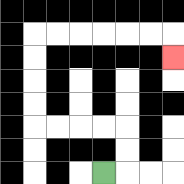{'start': '[4, 7]', 'end': '[7, 2]', 'path_directions': 'R,U,U,L,L,L,L,U,U,U,U,R,R,R,R,R,R,D', 'path_coordinates': '[[4, 7], [5, 7], [5, 6], [5, 5], [4, 5], [3, 5], [2, 5], [1, 5], [1, 4], [1, 3], [1, 2], [1, 1], [2, 1], [3, 1], [4, 1], [5, 1], [6, 1], [7, 1], [7, 2]]'}